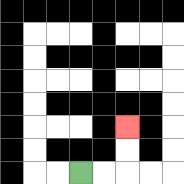{'start': '[3, 7]', 'end': '[5, 5]', 'path_directions': 'R,R,U,U', 'path_coordinates': '[[3, 7], [4, 7], [5, 7], [5, 6], [5, 5]]'}